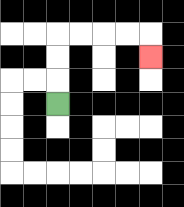{'start': '[2, 4]', 'end': '[6, 2]', 'path_directions': 'U,U,U,R,R,R,R,D', 'path_coordinates': '[[2, 4], [2, 3], [2, 2], [2, 1], [3, 1], [4, 1], [5, 1], [6, 1], [6, 2]]'}